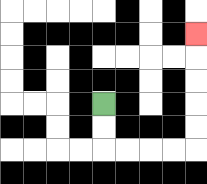{'start': '[4, 4]', 'end': '[8, 1]', 'path_directions': 'D,D,R,R,R,R,U,U,U,U,U', 'path_coordinates': '[[4, 4], [4, 5], [4, 6], [5, 6], [6, 6], [7, 6], [8, 6], [8, 5], [8, 4], [8, 3], [8, 2], [8, 1]]'}